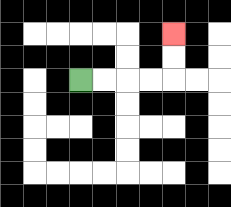{'start': '[3, 3]', 'end': '[7, 1]', 'path_directions': 'R,R,R,R,U,U', 'path_coordinates': '[[3, 3], [4, 3], [5, 3], [6, 3], [7, 3], [7, 2], [7, 1]]'}